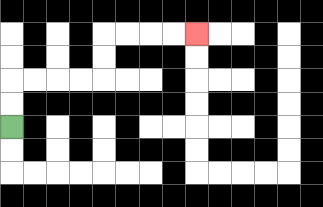{'start': '[0, 5]', 'end': '[8, 1]', 'path_directions': 'U,U,R,R,R,R,U,U,R,R,R,R', 'path_coordinates': '[[0, 5], [0, 4], [0, 3], [1, 3], [2, 3], [3, 3], [4, 3], [4, 2], [4, 1], [5, 1], [6, 1], [7, 1], [8, 1]]'}